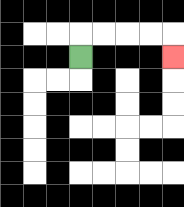{'start': '[3, 2]', 'end': '[7, 2]', 'path_directions': 'U,R,R,R,R,D', 'path_coordinates': '[[3, 2], [3, 1], [4, 1], [5, 1], [6, 1], [7, 1], [7, 2]]'}